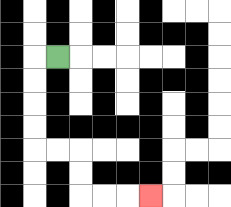{'start': '[2, 2]', 'end': '[6, 8]', 'path_directions': 'L,D,D,D,D,R,R,D,D,R,R,R', 'path_coordinates': '[[2, 2], [1, 2], [1, 3], [1, 4], [1, 5], [1, 6], [2, 6], [3, 6], [3, 7], [3, 8], [4, 8], [5, 8], [6, 8]]'}